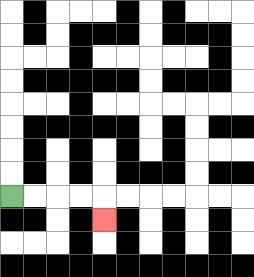{'start': '[0, 8]', 'end': '[4, 9]', 'path_directions': 'R,R,R,R,D', 'path_coordinates': '[[0, 8], [1, 8], [2, 8], [3, 8], [4, 8], [4, 9]]'}